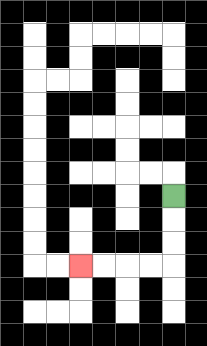{'start': '[7, 8]', 'end': '[3, 11]', 'path_directions': 'D,D,D,L,L,L,L', 'path_coordinates': '[[7, 8], [7, 9], [7, 10], [7, 11], [6, 11], [5, 11], [4, 11], [3, 11]]'}